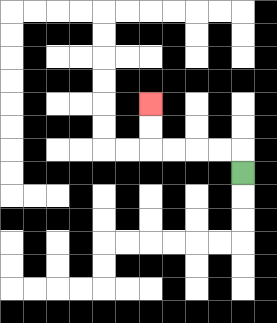{'start': '[10, 7]', 'end': '[6, 4]', 'path_directions': 'U,L,L,L,L,U,U', 'path_coordinates': '[[10, 7], [10, 6], [9, 6], [8, 6], [7, 6], [6, 6], [6, 5], [6, 4]]'}